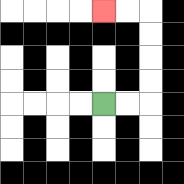{'start': '[4, 4]', 'end': '[4, 0]', 'path_directions': 'R,R,U,U,U,U,L,L', 'path_coordinates': '[[4, 4], [5, 4], [6, 4], [6, 3], [6, 2], [6, 1], [6, 0], [5, 0], [4, 0]]'}